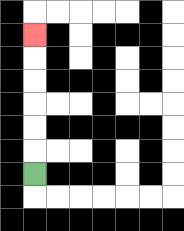{'start': '[1, 7]', 'end': '[1, 1]', 'path_directions': 'U,U,U,U,U,U', 'path_coordinates': '[[1, 7], [1, 6], [1, 5], [1, 4], [1, 3], [1, 2], [1, 1]]'}